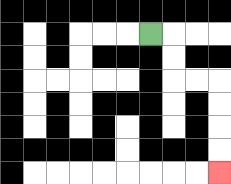{'start': '[6, 1]', 'end': '[9, 7]', 'path_directions': 'R,D,D,R,R,D,D,D,D', 'path_coordinates': '[[6, 1], [7, 1], [7, 2], [7, 3], [8, 3], [9, 3], [9, 4], [9, 5], [9, 6], [9, 7]]'}